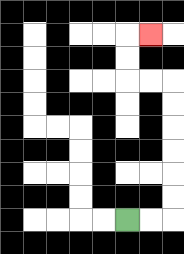{'start': '[5, 9]', 'end': '[6, 1]', 'path_directions': 'R,R,U,U,U,U,U,U,L,L,U,U,R', 'path_coordinates': '[[5, 9], [6, 9], [7, 9], [7, 8], [7, 7], [7, 6], [7, 5], [7, 4], [7, 3], [6, 3], [5, 3], [5, 2], [5, 1], [6, 1]]'}